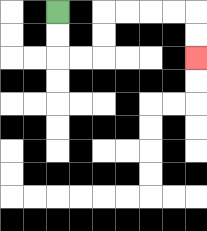{'start': '[2, 0]', 'end': '[8, 2]', 'path_directions': 'D,D,R,R,U,U,R,R,R,R,D,D', 'path_coordinates': '[[2, 0], [2, 1], [2, 2], [3, 2], [4, 2], [4, 1], [4, 0], [5, 0], [6, 0], [7, 0], [8, 0], [8, 1], [8, 2]]'}